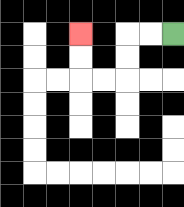{'start': '[7, 1]', 'end': '[3, 1]', 'path_directions': 'L,L,D,D,L,L,U,U', 'path_coordinates': '[[7, 1], [6, 1], [5, 1], [5, 2], [5, 3], [4, 3], [3, 3], [3, 2], [3, 1]]'}